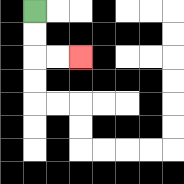{'start': '[1, 0]', 'end': '[3, 2]', 'path_directions': 'D,D,R,R', 'path_coordinates': '[[1, 0], [1, 1], [1, 2], [2, 2], [3, 2]]'}